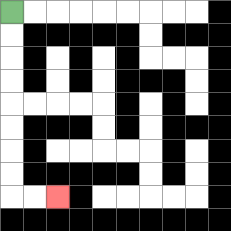{'start': '[0, 0]', 'end': '[2, 8]', 'path_directions': 'D,D,D,D,D,D,D,D,R,R', 'path_coordinates': '[[0, 0], [0, 1], [0, 2], [0, 3], [0, 4], [0, 5], [0, 6], [0, 7], [0, 8], [1, 8], [2, 8]]'}